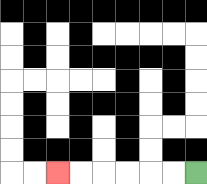{'start': '[8, 7]', 'end': '[2, 7]', 'path_directions': 'L,L,L,L,L,L', 'path_coordinates': '[[8, 7], [7, 7], [6, 7], [5, 7], [4, 7], [3, 7], [2, 7]]'}